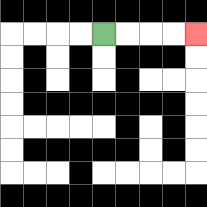{'start': '[4, 1]', 'end': '[8, 1]', 'path_directions': 'R,R,R,R', 'path_coordinates': '[[4, 1], [5, 1], [6, 1], [7, 1], [8, 1]]'}